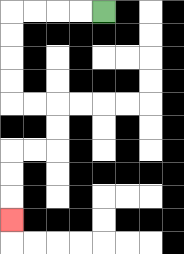{'start': '[4, 0]', 'end': '[0, 9]', 'path_directions': 'L,L,L,L,D,D,D,D,R,R,D,D,L,L,D,D,D', 'path_coordinates': '[[4, 0], [3, 0], [2, 0], [1, 0], [0, 0], [0, 1], [0, 2], [0, 3], [0, 4], [1, 4], [2, 4], [2, 5], [2, 6], [1, 6], [0, 6], [0, 7], [0, 8], [0, 9]]'}